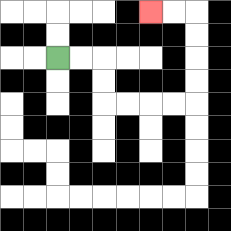{'start': '[2, 2]', 'end': '[6, 0]', 'path_directions': 'R,R,D,D,R,R,R,R,U,U,U,U,L,L', 'path_coordinates': '[[2, 2], [3, 2], [4, 2], [4, 3], [4, 4], [5, 4], [6, 4], [7, 4], [8, 4], [8, 3], [8, 2], [8, 1], [8, 0], [7, 0], [6, 0]]'}